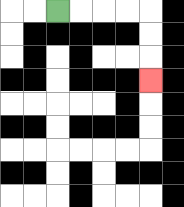{'start': '[2, 0]', 'end': '[6, 3]', 'path_directions': 'R,R,R,R,D,D,D', 'path_coordinates': '[[2, 0], [3, 0], [4, 0], [5, 0], [6, 0], [6, 1], [6, 2], [6, 3]]'}